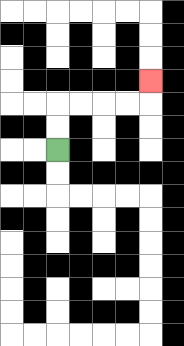{'start': '[2, 6]', 'end': '[6, 3]', 'path_directions': 'U,U,R,R,R,R,U', 'path_coordinates': '[[2, 6], [2, 5], [2, 4], [3, 4], [4, 4], [5, 4], [6, 4], [6, 3]]'}